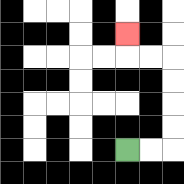{'start': '[5, 6]', 'end': '[5, 1]', 'path_directions': 'R,R,U,U,U,U,L,L,U', 'path_coordinates': '[[5, 6], [6, 6], [7, 6], [7, 5], [7, 4], [7, 3], [7, 2], [6, 2], [5, 2], [5, 1]]'}